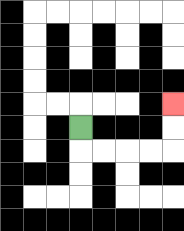{'start': '[3, 5]', 'end': '[7, 4]', 'path_directions': 'D,R,R,R,R,U,U', 'path_coordinates': '[[3, 5], [3, 6], [4, 6], [5, 6], [6, 6], [7, 6], [7, 5], [7, 4]]'}